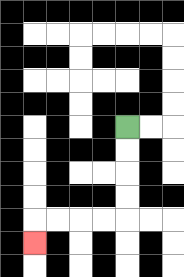{'start': '[5, 5]', 'end': '[1, 10]', 'path_directions': 'D,D,D,D,L,L,L,L,D', 'path_coordinates': '[[5, 5], [5, 6], [5, 7], [5, 8], [5, 9], [4, 9], [3, 9], [2, 9], [1, 9], [1, 10]]'}